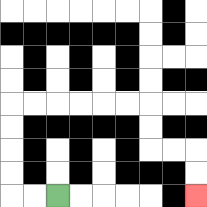{'start': '[2, 8]', 'end': '[8, 8]', 'path_directions': 'L,L,U,U,U,U,R,R,R,R,R,R,D,D,R,R,D,D', 'path_coordinates': '[[2, 8], [1, 8], [0, 8], [0, 7], [0, 6], [0, 5], [0, 4], [1, 4], [2, 4], [3, 4], [4, 4], [5, 4], [6, 4], [6, 5], [6, 6], [7, 6], [8, 6], [8, 7], [8, 8]]'}